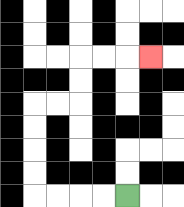{'start': '[5, 8]', 'end': '[6, 2]', 'path_directions': 'L,L,L,L,U,U,U,U,R,R,U,U,R,R,R', 'path_coordinates': '[[5, 8], [4, 8], [3, 8], [2, 8], [1, 8], [1, 7], [1, 6], [1, 5], [1, 4], [2, 4], [3, 4], [3, 3], [3, 2], [4, 2], [5, 2], [6, 2]]'}